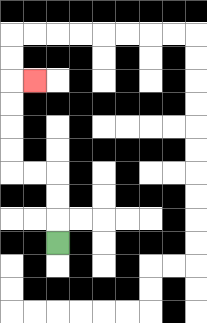{'start': '[2, 10]', 'end': '[1, 3]', 'path_directions': 'U,U,U,L,L,U,U,U,U,R', 'path_coordinates': '[[2, 10], [2, 9], [2, 8], [2, 7], [1, 7], [0, 7], [0, 6], [0, 5], [0, 4], [0, 3], [1, 3]]'}